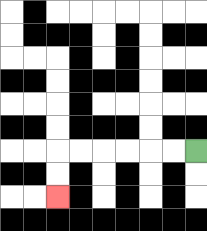{'start': '[8, 6]', 'end': '[2, 8]', 'path_directions': 'L,L,L,L,L,L,D,D', 'path_coordinates': '[[8, 6], [7, 6], [6, 6], [5, 6], [4, 6], [3, 6], [2, 6], [2, 7], [2, 8]]'}